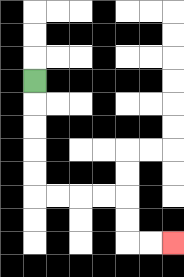{'start': '[1, 3]', 'end': '[7, 10]', 'path_directions': 'D,D,D,D,D,R,R,R,R,D,D,R,R', 'path_coordinates': '[[1, 3], [1, 4], [1, 5], [1, 6], [1, 7], [1, 8], [2, 8], [3, 8], [4, 8], [5, 8], [5, 9], [5, 10], [6, 10], [7, 10]]'}